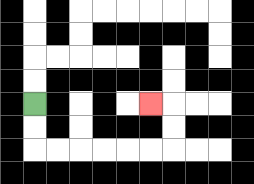{'start': '[1, 4]', 'end': '[6, 4]', 'path_directions': 'D,D,R,R,R,R,R,R,U,U,L', 'path_coordinates': '[[1, 4], [1, 5], [1, 6], [2, 6], [3, 6], [4, 6], [5, 6], [6, 6], [7, 6], [7, 5], [7, 4], [6, 4]]'}